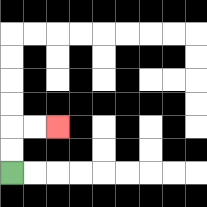{'start': '[0, 7]', 'end': '[2, 5]', 'path_directions': 'U,U,R,R', 'path_coordinates': '[[0, 7], [0, 6], [0, 5], [1, 5], [2, 5]]'}